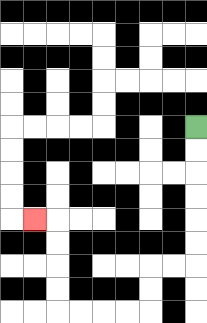{'start': '[8, 5]', 'end': '[1, 9]', 'path_directions': 'D,D,D,D,D,D,L,L,D,D,L,L,L,L,U,U,U,U,L', 'path_coordinates': '[[8, 5], [8, 6], [8, 7], [8, 8], [8, 9], [8, 10], [8, 11], [7, 11], [6, 11], [6, 12], [6, 13], [5, 13], [4, 13], [3, 13], [2, 13], [2, 12], [2, 11], [2, 10], [2, 9], [1, 9]]'}